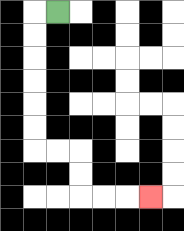{'start': '[2, 0]', 'end': '[6, 8]', 'path_directions': 'L,D,D,D,D,D,D,R,R,D,D,R,R,R', 'path_coordinates': '[[2, 0], [1, 0], [1, 1], [1, 2], [1, 3], [1, 4], [1, 5], [1, 6], [2, 6], [3, 6], [3, 7], [3, 8], [4, 8], [5, 8], [6, 8]]'}